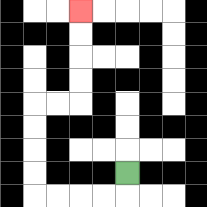{'start': '[5, 7]', 'end': '[3, 0]', 'path_directions': 'D,L,L,L,L,U,U,U,U,R,R,U,U,U,U', 'path_coordinates': '[[5, 7], [5, 8], [4, 8], [3, 8], [2, 8], [1, 8], [1, 7], [1, 6], [1, 5], [1, 4], [2, 4], [3, 4], [3, 3], [3, 2], [3, 1], [3, 0]]'}